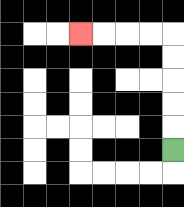{'start': '[7, 6]', 'end': '[3, 1]', 'path_directions': 'U,U,U,U,U,L,L,L,L', 'path_coordinates': '[[7, 6], [7, 5], [7, 4], [7, 3], [7, 2], [7, 1], [6, 1], [5, 1], [4, 1], [3, 1]]'}